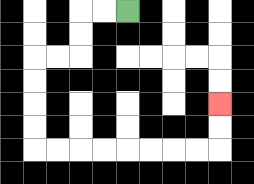{'start': '[5, 0]', 'end': '[9, 4]', 'path_directions': 'L,L,D,D,L,L,D,D,D,D,R,R,R,R,R,R,R,R,U,U', 'path_coordinates': '[[5, 0], [4, 0], [3, 0], [3, 1], [3, 2], [2, 2], [1, 2], [1, 3], [1, 4], [1, 5], [1, 6], [2, 6], [3, 6], [4, 6], [5, 6], [6, 6], [7, 6], [8, 6], [9, 6], [9, 5], [9, 4]]'}